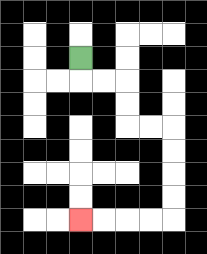{'start': '[3, 2]', 'end': '[3, 9]', 'path_directions': 'D,R,R,D,D,R,R,D,D,D,D,L,L,L,L', 'path_coordinates': '[[3, 2], [3, 3], [4, 3], [5, 3], [5, 4], [5, 5], [6, 5], [7, 5], [7, 6], [7, 7], [7, 8], [7, 9], [6, 9], [5, 9], [4, 9], [3, 9]]'}